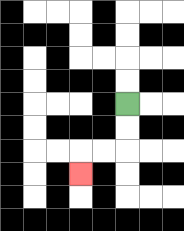{'start': '[5, 4]', 'end': '[3, 7]', 'path_directions': 'D,D,L,L,D', 'path_coordinates': '[[5, 4], [5, 5], [5, 6], [4, 6], [3, 6], [3, 7]]'}